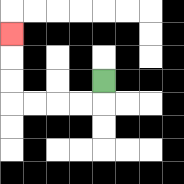{'start': '[4, 3]', 'end': '[0, 1]', 'path_directions': 'D,L,L,L,L,U,U,U', 'path_coordinates': '[[4, 3], [4, 4], [3, 4], [2, 4], [1, 4], [0, 4], [0, 3], [0, 2], [0, 1]]'}